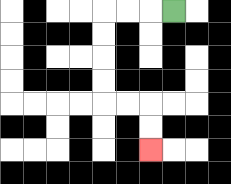{'start': '[7, 0]', 'end': '[6, 6]', 'path_directions': 'L,L,L,D,D,D,D,R,R,D,D', 'path_coordinates': '[[7, 0], [6, 0], [5, 0], [4, 0], [4, 1], [4, 2], [4, 3], [4, 4], [5, 4], [6, 4], [6, 5], [6, 6]]'}